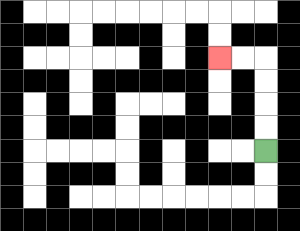{'start': '[11, 6]', 'end': '[9, 2]', 'path_directions': 'U,U,U,U,L,L', 'path_coordinates': '[[11, 6], [11, 5], [11, 4], [11, 3], [11, 2], [10, 2], [9, 2]]'}